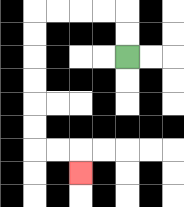{'start': '[5, 2]', 'end': '[3, 7]', 'path_directions': 'U,U,L,L,L,L,D,D,D,D,D,D,R,R,D', 'path_coordinates': '[[5, 2], [5, 1], [5, 0], [4, 0], [3, 0], [2, 0], [1, 0], [1, 1], [1, 2], [1, 3], [1, 4], [1, 5], [1, 6], [2, 6], [3, 6], [3, 7]]'}